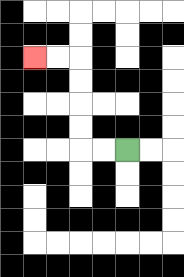{'start': '[5, 6]', 'end': '[1, 2]', 'path_directions': 'L,L,U,U,U,U,L,L', 'path_coordinates': '[[5, 6], [4, 6], [3, 6], [3, 5], [3, 4], [3, 3], [3, 2], [2, 2], [1, 2]]'}